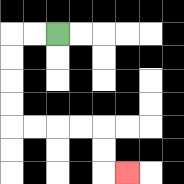{'start': '[2, 1]', 'end': '[5, 7]', 'path_directions': 'L,L,D,D,D,D,R,R,R,R,D,D,R', 'path_coordinates': '[[2, 1], [1, 1], [0, 1], [0, 2], [0, 3], [0, 4], [0, 5], [1, 5], [2, 5], [3, 5], [4, 5], [4, 6], [4, 7], [5, 7]]'}